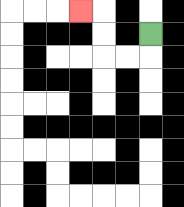{'start': '[6, 1]', 'end': '[3, 0]', 'path_directions': 'D,L,L,U,U,L', 'path_coordinates': '[[6, 1], [6, 2], [5, 2], [4, 2], [4, 1], [4, 0], [3, 0]]'}